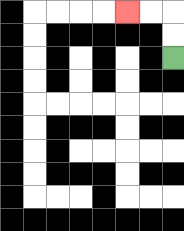{'start': '[7, 2]', 'end': '[5, 0]', 'path_directions': 'U,U,L,L', 'path_coordinates': '[[7, 2], [7, 1], [7, 0], [6, 0], [5, 0]]'}